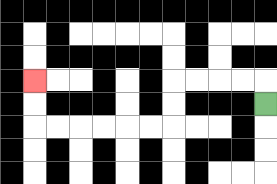{'start': '[11, 4]', 'end': '[1, 3]', 'path_directions': 'U,L,L,L,L,D,D,L,L,L,L,L,L,U,U', 'path_coordinates': '[[11, 4], [11, 3], [10, 3], [9, 3], [8, 3], [7, 3], [7, 4], [7, 5], [6, 5], [5, 5], [4, 5], [3, 5], [2, 5], [1, 5], [1, 4], [1, 3]]'}